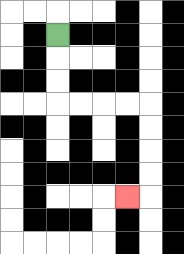{'start': '[2, 1]', 'end': '[5, 8]', 'path_directions': 'D,D,D,R,R,R,R,D,D,D,D,L', 'path_coordinates': '[[2, 1], [2, 2], [2, 3], [2, 4], [3, 4], [4, 4], [5, 4], [6, 4], [6, 5], [6, 6], [6, 7], [6, 8], [5, 8]]'}